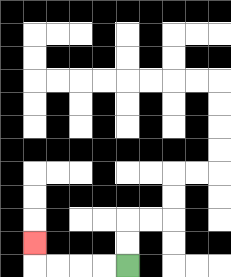{'start': '[5, 11]', 'end': '[1, 10]', 'path_directions': 'L,L,L,L,U', 'path_coordinates': '[[5, 11], [4, 11], [3, 11], [2, 11], [1, 11], [1, 10]]'}